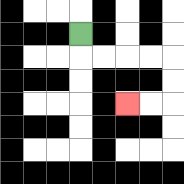{'start': '[3, 1]', 'end': '[5, 4]', 'path_directions': 'D,R,R,R,R,D,D,L,L', 'path_coordinates': '[[3, 1], [3, 2], [4, 2], [5, 2], [6, 2], [7, 2], [7, 3], [7, 4], [6, 4], [5, 4]]'}